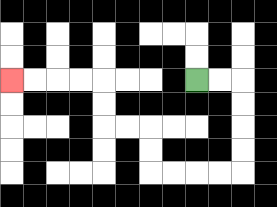{'start': '[8, 3]', 'end': '[0, 3]', 'path_directions': 'R,R,D,D,D,D,L,L,L,L,U,U,L,L,U,U,L,L,L,L', 'path_coordinates': '[[8, 3], [9, 3], [10, 3], [10, 4], [10, 5], [10, 6], [10, 7], [9, 7], [8, 7], [7, 7], [6, 7], [6, 6], [6, 5], [5, 5], [4, 5], [4, 4], [4, 3], [3, 3], [2, 3], [1, 3], [0, 3]]'}